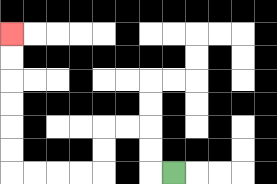{'start': '[7, 7]', 'end': '[0, 1]', 'path_directions': 'L,U,U,L,L,D,D,L,L,L,L,U,U,U,U,U,U', 'path_coordinates': '[[7, 7], [6, 7], [6, 6], [6, 5], [5, 5], [4, 5], [4, 6], [4, 7], [3, 7], [2, 7], [1, 7], [0, 7], [0, 6], [0, 5], [0, 4], [0, 3], [0, 2], [0, 1]]'}